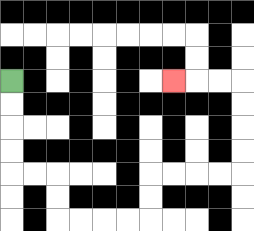{'start': '[0, 3]', 'end': '[7, 3]', 'path_directions': 'D,D,D,D,R,R,D,D,R,R,R,R,U,U,R,R,R,R,U,U,U,U,L,L,L', 'path_coordinates': '[[0, 3], [0, 4], [0, 5], [0, 6], [0, 7], [1, 7], [2, 7], [2, 8], [2, 9], [3, 9], [4, 9], [5, 9], [6, 9], [6, 8], [6, 7], [7, 7], [8, 7], [9, 7], [10, 7], [10, 6], [10, 5], [10, 4], [10, 3], [9, 3], [8, 3], [7, 3]]'}